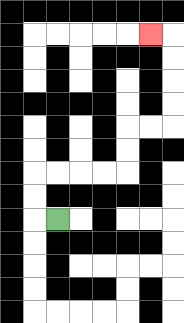{'start': '[2, 9]', 'end': '[6, 1]', 'path_directions': 'L,U,U,R,R,R,R,U,U,R,R,U,U,U,U,L', 'path_coordinates': '[[2, 9], [1, 9], [1, 8], [1, 7], [2, 7], [3, 7], [4, 7], [5, 7], [5, 6], [5, 5], [6, 5], [7, 5], [7, 4], [7, 3], [7, 2], [7, 1], [6, 1]]'}